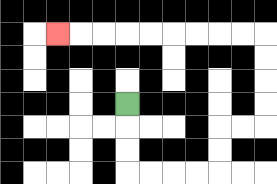{'start': '[5, 4]', 'end': '[2, 1]', 'path_directions': 'D,D,D,R,R,R,R,U,U,R,R,U,U,U,U,L,L,L,L,L,L,L,L,L', 'path_coordinates': '[[5, 4], [5, 5], [5, 6], [5, 7], [6, 7], [7, 7], [8, 7], [9, 7], [9, 6], [9, 5], [10, 5], [11, 5], [11, 4], [11, 3], [11, 2], [11, 1], [10, 1], [9, 1], [8, 1], [7, 1], [6, 1], [5, 1], [4, 1], [3, 1], [2, 1]]'}